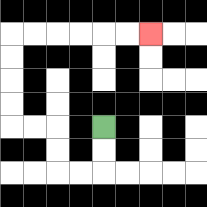{'start': '[4, 5]', 'end': '[6, 1]', 'path_directions': 'D,D,L,L,U,U,L,L,U,U,U,U,R,R,R,R,R,R', 'path_coordinates': '[[4, 5], [4, 6], [4, 7], [3, 7], [2, 7], [2, 6], [2, 5], [1, 5], [0, 5], [0, 4], [0, 3], [0, 2], [0, 1], [1, 1], [2, 1], [3, 1], [4, 1], [5, 1], [6, 1]]'}